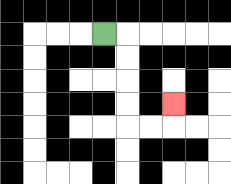{'start': '[4, 1]', 'end': '[7, 4]', 'path_directions': 'R,D,D,D,D,R,R,U', 'path_coordinates': '[[4, 1], [5, 1], [5, 2], [5, 3], [5, 4], [5, 5], [6, 5], [7, 5], [7, 4]]'}